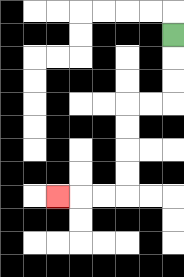{'start': '[7, 1]', 'end': '[2, 8]', 'path_directions': 'D,D,D,L,L,D,D,D,D,L,L,L', 'path_coordinates': '[[7, 1], [7, 2], [7, 3], [7, 4], [6, 4], [5, 4], [5, 5], [5, 6], [5, 7], [5, 8], [4, 8], [3, 8], [2, 8]]'}